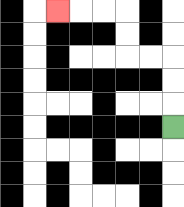{'start': '[7, 5]', 'end': '[2, 0]', 'path_directions': 'U,U,U,L,L,U,U,L,L,L', 'path_coordinates': '[[7, 5], [7, 4], [7, 3], [7, 2], [6, 2], [5, 2], [5, 1], [5, 0], [4, 0], [3, 0], [2, 0]]'}